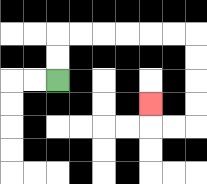{'start': '[2, 3]', 'end': '[6, 4]', 'path_directions': 'U,U,R,R,R,R,R,R,D,D,D,D,L,L,U', 'path_coordinates': '[[2, 3], [2, 2], [2, 1], [3, 1], [4, 1], [5, 1], [6, 1], [7, 1], [8, 1], [8, 2], [8, 3], [8, 4], [8, 5], [7, 5], [6, 5], [6, 4]]'}